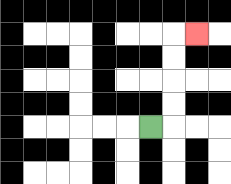{'start': '[6, 5]', 'end': '[8, 1]', 'path_directions': 'R,U,U,U,U,R', 'path_coordinates': '[[6, 5], [7, 5], [7, 4], [7, 3], [7, 2], [7, 1], [8, 1]]'}